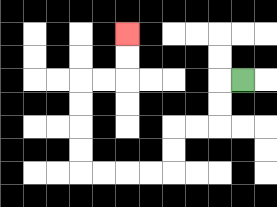{'start': '[10, 3]', 'end': '[5, 1]', 'path_directions': 'L,D,D,L,L,D,D,L,L,L,L,U,U,U,U,R,R,U,U', 'path_coordinates': '[[10, 3], [9, 3], [9, 4], [9, 5], [8, 5], [7, 5], [7, 6], [7, 7], [6, 7], [5, 7], [4, 7], [3, 7], [3, 6], [3, 5], [3, 4], [3, 3], [4, 3], [5, 3], [5, 2], [5, 1]]'}